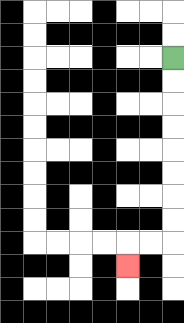{'start': '[7, 2]', 'end': '[5, 11]', 'path_directions': 'D,D,D,D,D,D,D,D,L,L,D', 'path_coordinates': '[[7, 2], [7, 3], [7, 4], [7, 5], [7, 6], [7, 7], [7, 8], [7, 9], [7, 10], [6, 10], [5, 10], [5, 11]]'}